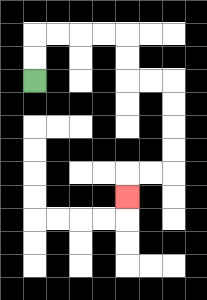{'start': '[1, 3]', 'end': '[5, 8]', 'path_directions': 'U,U,R,R,R,R,D,D,R,R,D,D,D,D,L,L,D', 'path_coordinates': '[[1, 3], [1, 2], [1, 1], [2, 1], [3, 1], [4, 1], [5, 1], [5, 2], [5, 3], [6, 3], [7, 3], [7, 4], [7, 5], [7, 6], [7, 7], [6, 7], [5, 7], [5, 8]]'}